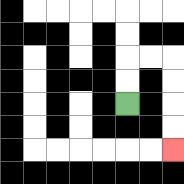{'start': '[5, 4]', 'end': '[7, 6]', 'path_directions': 'U,U,R,R,D,D,D,D', 'path_coordinates': '[[5, 4], [5, 3], [5, 2], [6, 2], [7, 2], [7, 3], [7, 4], [7, 5], [7, 6]]'}